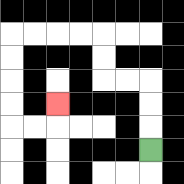{'start': '[6, 6]', 'end': '[2, 4]', 'path_directions': 'U,U,U,L,L,U,U,L,L,L,L,D,D,D,D,R,R,U', 'path_coordinates': '[[6, 6], [6, 5], [6, 4], [6, 3], [5, 3], [4, 3], [4, 2], [4, 1], [3, 1], [2, 1], [1, 1], [0, 1], [0, 2], [0, 3], [0, 4], [0, 5], [1, 5], [2, 5], [2, 4]]'}